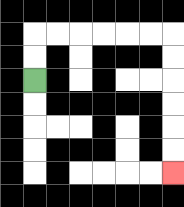{'start': '[1, 3]', 'end': '[7, 7]', 'path_directions': 'U,U,R,R,R,R,R,R,D,D,D,D,D,D', 'path_coordinates': '[[1, 3], [1, 2], [1, 1], [2, 1], [3, 1], [4, 1], [5, 1], [6, 1], [7, 1], [7, 2], [7, 3], [7, 4], [7, 5], [7, 6], [7, 7]]'}